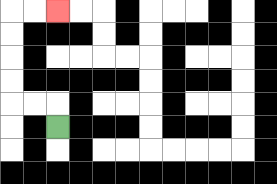{'start': '[2, 5]', 'end': '[2, 0]', 'path_directions': 'U,L,L,U,U,U,U,R,R', 'path_coordinates': '[[2, 5], [2, 4], [1, 4], [0, 4], [0, 3], [0, 2], [0, 1], [0, 0], [1, 0], [2, 0]]'}